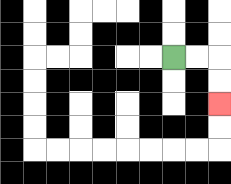{'start': '[7, 2]', 'end': '[9, 4]', 'path_directions': 'R,R,D,D', 'path_coordinates': '[[7, 2], [8, 2], [9, 2], [9, 3], [9, 4]]'}